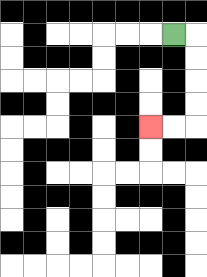{'start': '[7, 1]', 'end': '[6, 5]', 'path_directions': 'R,D,D,D,D,L,L', 'path_coordinates': '[[7, 1], [8, 1], [8, 2], [8, 3], [8, 4], [8, 5], [7, 5], [6, 5]]'}